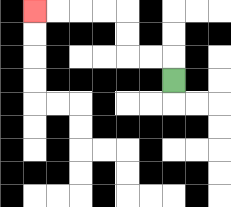{'start': '[7, 3]', 'end': '[1, 0]', 'path_directions': 'U,L,L,U,U,L,L,L,L', 'path_coordinates': '[[7, 3], [7, 2], [6, 2], [5, 2], [5, 1], [5, 0], [4, 0], [3, 0], [2, 0], [1, 0]]'}